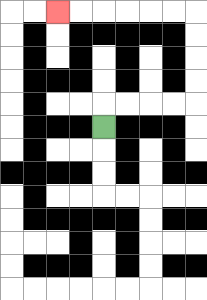{'start': '[4, 5]', 'end': '[2, 0]', 'path_directions': 'U,R,R,R,R,U,U,U,U,L,L,L,L,L,L', 'path_coordinates': '[[4, 5], [4, 4], [5, 4], [6, 4], [7, 4], [8, 4], [8, 3], [8, 2], [8, 1], [8, 0], [7, 0], [6, 0], [5, 0], [4, 0], [3, 0], [2, 0]]'}